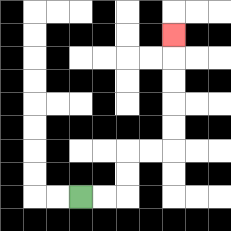{'start': '[3, 8]', 'end': '[7, 1]', 'path_directions': 'R,R,U,U,R,R,U,U,U,U,U', 'path_coordinates': '[[3, 8], [4, 8], [5, 8], [5, 7], [5, 6], [6, 6], [7, 6], [7, 5], [7, 4], [7, 3], [7, 2], [7, 1]]'}